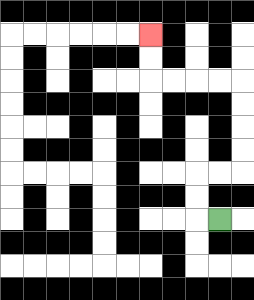{'start': '[9, 9]', 'end': '[6, 1]', 'path_directions': 'L,U,U,R,R,U,U,U,U,L,L,L,L,U,U', 'path_coordinates': '[[9, 9], [8, 9], [8, 8], [8, 7], [9, 7], [10, 7], [10, 6], [10, 5], [10, 4], [10, 3], [9, 3], [8, 3], [7, 3], [6, 3], [6, 2], [6, 1]]'}